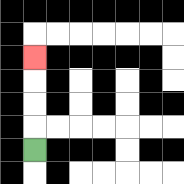{'start': '[1, 6]', 'end': '[1, 2]', 'path_directions': 'U,U,U,U', 'path_coordinates': '[[1, 6], [1, 5], [1, 4], [1, 3], [1, 2]]'}